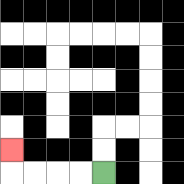{'start': '[4, 7]', 'end': '[0, 6]', 'path_directions': 'L,L,L,L,U', 'path_coordinates': '[[4, 7], [3, 7], [2, 7], [1, 7], [0, 7], [0, 6]]'}